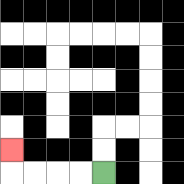{'start': '[4, 7]', 'end': '[0, 6]', 'path_directions': 'L,L,L,L,U', 'path_coordinates': '[[4, 7], [3, 7], [2, 7], [1, 7], [0, 7], [0, 6]]'}